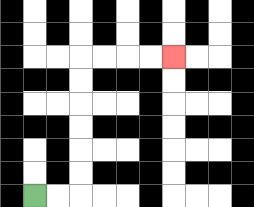{'start': '[1, 8]', 'end': '[7, 2]', 'path_directions': 'R,R,U,U,U,U,U,U,R,R,R,R', 'path_coordinates': '[[1, 8], [2, 8], [3, 8], [3, 7], [3, 6], [3, 5], [3, 4], [3, 3], [3, 2], [4, 2], [5, 2], [6, 2], [7, 2]]'}